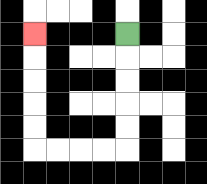{'start': '[5, 1]', 'end': '[1, 1]', 'path_directions': 'D,D,D,D,D,L,L,L,L,U,U,U,U,U', 'path_coordinates': '[[5, 1], [5, 2], [5, 3], [5, 4], [5, 5], [5, 6], [4, 6], [3, 6], [2, 6], [1, 6], [1, 5], [1, 4], [1, 3], [1, 2], [1, 1]]'}